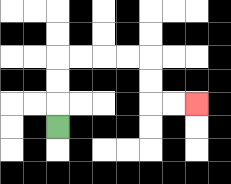{'start': '[2, 5]', 'end': '[8, 4]', 'path_directions': 'U,U,U,R,R,R,R,D,D,R,R', 'path_coordinates': '[[2, 5], [2, 4], [2, 3], [2, 2], [3, 2], [4, 2], [5, 2], [6, 2], [6, 3], [6, 4], [7, 4], [8, 4]]'}